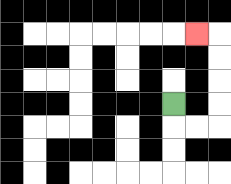{'start': '[7, 4]', 'end': '[8, 1]', 'path_directions': 'D,R,R,U,U,U,U,L', 'path_coordinates': '[[7, 4], [7, 5], [8, 5], [9, 5], [9, 4], [9, 3], [9, 2], [9, 1], [8, 1]]'}